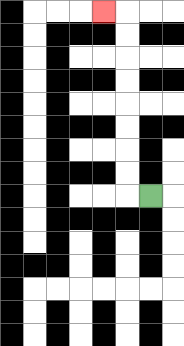{'start': '[6, 8]', 'end': '[4, 0]', 'path_directions': 'L,U,U,U,U,U,U,U,U,L', 'path_coordinates': '[[6, 8], [5, 8], [5, 7], [5, 6], [5, 5], [5, 4], [5, 3], [5, 2], [5, 1], [5, 0], [4, 0]]'}